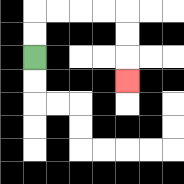{'start': '[1, 2]', 'end': '[5, 3]', 'path_directions': 'U,U,R,R,R,R,D,D,D', 'path_coordinates': '[[1, 2], [1, 1], [1, 0], [2, 0], [3, 0], [4, 0], [5, 0], [5, 1], [5, 2], [5, 3]]'}